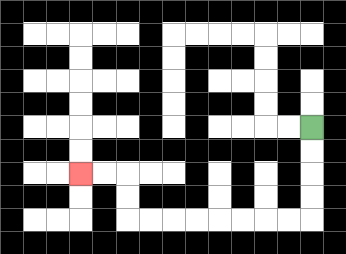{'start': '[13, 5]', 'end': '[3, 7]', 'path_directions': 'D,D,D,D,L,L,L,L,L,L,L,L,U,U,L,L', 'path_coordinates': '[[13, 5], [13, 6], [13, 7], [13, 8], [13, 9], [12, 9], [11, 9], [10, 9], [9, 9], [8, 9], [7, 9], [6, 9], [5, 9], [5, 8], [5, 7], [4, 7], [3, 7]]'}